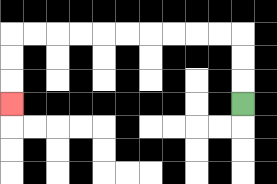{'start': '[10, 4]', 'end': '[0, 4]', 'path_directions': 'U,U,U,L,L,L,L,L,L,L,L,L,L,D,D,D', 'path_coordinates': '[[10, 4], [10, 3], [10, 2], [10, 1], [9, 1], [8, 1], [7, 1], [6, 1], [5, 1], [4, 1], [3, 1], [2, 1], [1, 1], [0, 1], [0, 2], [0, 3], [0, 4]]'}